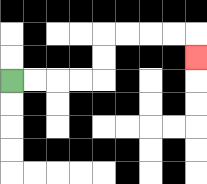{'start': '[0, 3]', 'end': '[8, 2]', 'path_directions': 'R,R,R,R,U,U,R,R,R,R,D', 'path_coordinates': '[[0, 3], [1, 3], [2, 3], [3, 3], [4, 3], [4, 2], [4, 1], [5, 1], [6, 1], [7, 1], [8, 1], [8, 2]]'}